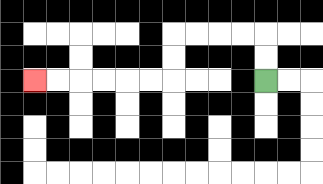{'start': '[11, 3]', 'end': '[1, 3]', 'path_directions': 'U,U,L,L,L,L,D,D,L,L,L,L,L,L', 'path_coordinates': '[[11, 3], [11, 2], [11, 1], [10, 1], [9, 1], [8, 1], [7, 1], [7, 2], [7, 3], [6, 3], [5, 3], [4, 3], [3, 3], [2, 3], [1, 3]]'}